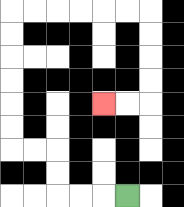{'start': '[5, 8]', 'end': '[4, 4]', 'path_directions': 'L,L,L,U,U,L,L,U,U,U,U,U,U,R,R,R,R,R,R,D,D,D,D,L,L', 'path_coordinates': '[[5, 8], [4, 8], [3, 8], [2, 8], [2, 7], [2, 6], [1, 6], [0, 6], [0, 5], [0, 4], [0, 3], [0, 2], [0, 1], [0, 0], [1, 0], [2, 0], [3, 0], [4, 0], [5, 0], [6, 0], [6, 1], [6, 2], [6, 3], [6, 4], [5, 4], [4, 4]]'}